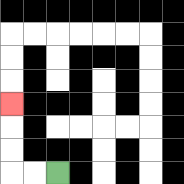{'start': '[2, 7]', 'end': '[0, 4]', 'path_directions': 'L,L,U,U,U', 'path_coordinates': '[[2, 7], [1, 7], [0, 7], [0, 6], [0, 5], [0, 4]]'}